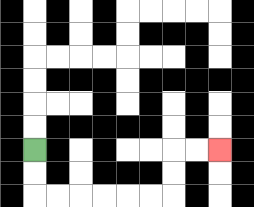{'start': '[1, 6]', 'end': '[9, 6]', 'path_directions': 'D,D,R,R,R,R,R,R,U,U,R,R', 'path_coordinates': '[[1, 6], [1, 7], [1, 8], [2, 8], [3, 8], [4, 8], [5, 8], [6, 8], [7, 8], [7, 7], [7, 6], [8, 6], [9, 6]]'}